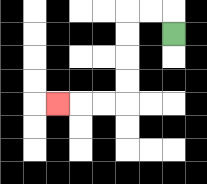{'start': '[7, 1]', 'end': '[2, 4]', 'path_directions': 'U,L,L,D,D,D,D,L,L,L', 'path_coordinates': '[[7, 1], [7, 0], [6, 0], [5, 0], [5, 1], [5, 2], [5, 3], [5, 4], [4, 4], [3, 4], [2, 4]]'}